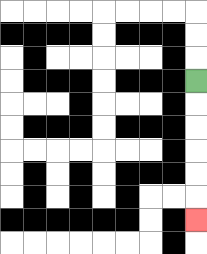{'start': '[8, 3]', 'end': '[8, 9]', 'path_directions': 'D,D,D,D,D,D', 'path_coordinates': '[[8, 3], [8, 4], [8, 5], [8, 6], [8, 7], [8, 8], [8, 9]]'}